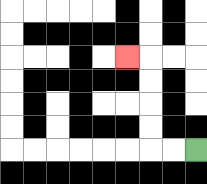{'start': '[8, 6]', 'end': '[5, 2]', 'path_directions': 'L,L,U,U,U,U,L', 'path_coordinates': '[[8, 6], [7, 6], [6, 6], [6, 5], [6, 4], [6, 3], [6, 2], [5, 2]]'}